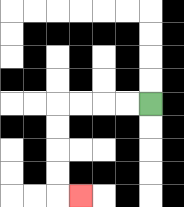{'start': '[6, 4]', 'end': '[3, 8]', 'path_directions': 'L,L,L,L,D,D,D,D,R', 'path_coordinates': '[[6, 4], [5, 4], [4, 4], [3, 4], [2, 4], [2, 5], [2, 6], [2, 7], [2, 8], [3, 8]]'}